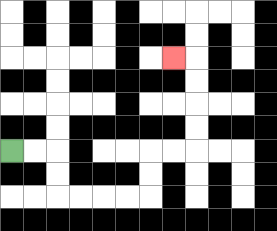{'start': '[0, 6]', 'end': '[7, 2]', 'path_directions': 'R,R,D,D,R,R,R,R,U,U,R,R,U,U,U,U,L', 'path_coordinates': '[[0, 6], [1, 6], [2, 6], [2, 7], [2, 8], [3, 8], [4, 8], [5, 8], [6, 8], [6, 7], [6, 6], [7, 6], [8, 6], [8, 5], [8, 4], [8, 3], [8, 2], [7, 2]]'}